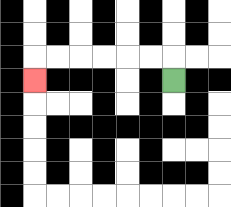{'start': '[7, 3]', 'end': '[1, 3]', 'path_directions': 'U,L,L,L,L,L,L,D', 'path_coordinates': '[[7, 3], [7, 2], [6, 2], [5, 2], [4, 2], [3, 2], [2, 2], [1, 2], [1, 3]]'}